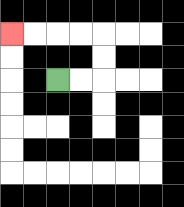{'start': '[2, 3]', 'end': '[0, 1]', 'path_directions': 'R,R,U,U,L,L,L,L', 'path_coordinates': '[[2, 3], [3, 3], [4, 3], [4, 2], [4, 1], [3, 1], [2, 1], [1, 1], [0, 1]]'}